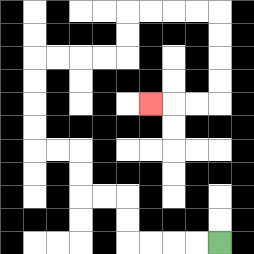{'start': '[9, 10]', 'end': '[6, 4]', 'path_directions': 'L,L,L,L,U,U,L,L,U,U,L,L,U,U,U,U,R,R,R,R,U,U,R,R,R,R,D,D,D,D,L,L,L', 'path_coordinates': '[[9, 10], [8, 10], [7, 10], [6, 10], [5, 10], [5, 9], [5, 8], [4, 8], [3, 8], [3, 7], [3, 6], [2, 6], [1, 6], [1, 5], [1, 4], [1, 3], [1, 2], [2, 2], [3, 2], [4, 2], [5, 2], [5, 1], [5, 0], [6, 0], [7, 0], [8, 0], [9, 0], [9, 1], [9, 2], [9, 3], [9, 4], [8, 4], [7, 4], [6, 4]]'}